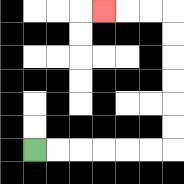{'start': '[1, 6]', 'end': '[4, 0]', 'path_directions': 'R,R,R,R,R,R,U,U,U,U,U,U,L,L,L', 'path_coordinates': '[[1, 6], [2, 6], [3, 6], [4, 6], [5, 6], [6, 6], [7, 6], [7, 5], [7, 4], [7, 3], [7, 2], [7, 1], [7, 0], [6, 0], [5, 0], [4, 0]]'}